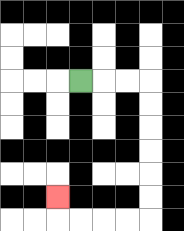{'start': '[3, 3]', 'end': '[2, 8]', 'path_directions': 'R,R,R,D,D,D,D,D,D,L,L,L,L,U', 'path_coordinates': '[[3, 3], [4, 3], [5, 3], [6, 3], [6, 4], [6, 5], [6, 6], [6, 7], [6, 8], [6, 9], [5, 9], [4, 9], [3, 9], [2, 9], [2, 8]]'}